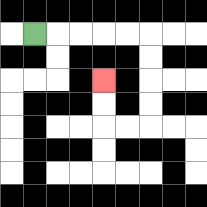{'start': '[1, 1]', 'end': '[4, 3]', 'path_directions': 'R,R,R,R,R,D,D,D,D,L,L,U,U', 'path_coordinates': '[[1, 1], [2, 1], [3, 1], [4, 1], [5, 1], [6, 1], [6, 2], [6, 3], [6, 4], [6, 5], [5, 5], [4, 5], [4, 4], [4, 3]]'}